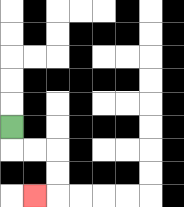{'start': '[0, 5]', 'end': '[1, 8]', 'path_directions': 'D,R,R,D,D,L', 'path_coordinates': '[[0, 5], [0, 6], [1, 6], [2, 6], [2, 7], [2, 8], [1, 8]]'}